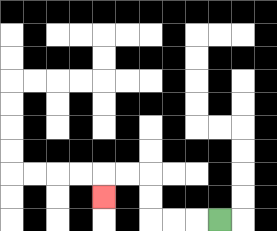{'start': '[9, 9]', 'end': '[4, 8]', 'path_directions': 'L,L,L,U,U,L,L,D', 'path_coordinates': '[[9, 9], [8, 9], [7, 9], [6, 9], [6, 8], [6, 7], [5, 7], [4, 7], [4, 8]]'}